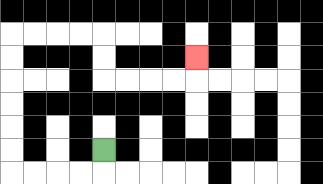{'start': '[4, 6]', 'end': '[8, 2]', 'path_directions': 'D,L,L,L,L,U,U,U,U,U,U,R,R,R,R,D,D,R,R,R,R,U', 'path_coordinates': '[[4, 6], [4, 7], [3, 7], [2, 7], [1, 7], [0, 7], [0, 6], [0, 5], [0, 4], [0, 3], [0, 2], [0, 1], [1, 1], [2, 1], [3, 1], [4, 1], [4, 2], [4, 3], [5, 3], [6, 3], [7, 3], [8, 3], [8, 2]]'}